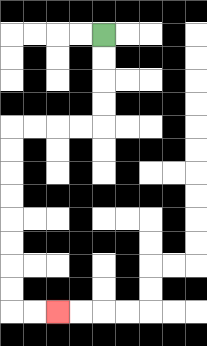{'start': '[4, 1]', 'end': '[2, 13]', 'path_directions': 'D,D,D,D,L,L,L,L,D,D,D,D,D,D,D,D,R,R', 'path_coordinates': '[[4, 1], [4, 2], [4, 3], [4, 4], [4, 5], [3, 5], [2, 5], [1, 5], [0, 5], [0, 6], [0, 7], [0, 8], [0, 9], [0, 10], [0, 11], [0, 12], [0, 13], [1, 13], [2, 13]]'}